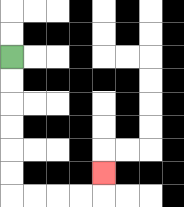{'start': '[0, 2]', 'end': '[4, 7]', 'path_directions': 'D,D,D,D,D,D,R,R,R,R,U', 'path_coordinates': '[[0, 2], [0, 3], [0, 4], [0, 5], [0, 6], [0, 7], [0, 8], [1, 8], [2, 8], [3, 8], [4, 8], [4, 7]]'}